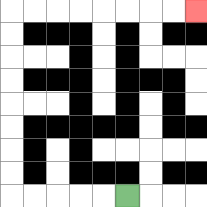{'start': '[5, 8]', 'end': '[8, 0]', 'path_directions': 'L,L,L,L,L,U,U,U,U,U,U,U,U,R,R,R,R,R,R,R,R', 'path_coordinates': '[[5, 8], [4, 8], [3, 8], [2, 8], [1, 8], [0, 8], [0, 7], [0, 6], [0, 5], [0, 4], [0, 3], [0, 2], [0, 1], [0, 0], [1, 0], [2, 0], [3, 0], [4, 0], [5, 0], [6, 0], [7, 0], [8, 0]]'}